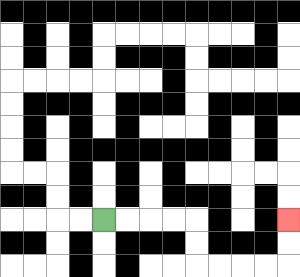{'start': '[4, 9]', 'end': '[12, 9]', 'path_directions': 'R,R,R,R,D,D,R,R,R,R,U,U', 'path_coordinates': '[[4, 9], [5, 9], [6, 9], [7, 9], [8, 9], [8, 10], [8, 11], [9, 11], [10, 11], [11, 11], [12, 11], [12, 10], [12, 9]]'}